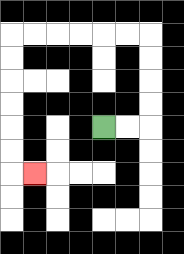{'start': '[4, 5]', 'end': '[1, 7]', 'path_directions': 'R,R,U,U,U,U,L,L,L,L,L,L,D,D,D,D,D,D,R', 'path_coordinates': '[[4, 5], [5, 5], [6, 5], [6, 4], [6, 3], [6, 2], [6, 1], [5, 1], [4, 1], [3, 1], [2, 1], [1, 1], [0, 1], [0, 2], [0, 3], [0, 4], [0, 5], [0, 6], [0, 7], [1, 7]]'}